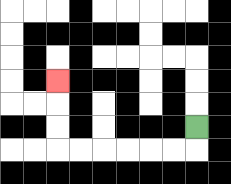{'start': '[8, 5]', 'end': '[2, 3]', 'path_directions': 'D,L,L,L,L,L,L,U,U,U', 'path_coordinates': '[[8, 5], [8, 6], [7, 6], [6, 6], [5, 6], [4, 6], [3, 6], [2, 6], [2, 5], [2, 4], [2, 3]]'}